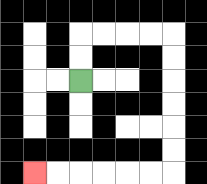{'start': '[3, 3]', 'end': '[1, 7]', 'path_directions': 'U,U,R,R,R,R,D,D,D,D,D,D,L,L,L,L,L,L', 'path_coordinates': '[[3, 3], [3, 2], [3, 1], [4, 1], [5, 1], [6, 1], [7, 1], [7, 2], [7, 3], [7, 4], [7, 5], [7, 6], [7, 7], [6, 7], [5, 7], [4, 7], [3, 7], [2, 7], [1, 7]]'}